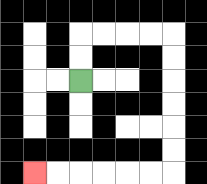{'start': '[3, 3]', 'end': '[1, 7]', 'path_directions': 'U,U,R,R,R,R,D,D,D,D,D,D,L,L,L,L,L,L', 'path_coordinates': '[[3, 3], [3, 2], [3, 1], [4, 1], [5, 1], [6, 1], [7, 1], [7, 2], [7, 3], [7, 4], [7, 5], [7, 6], [7, 7], [6, 7], [5, 7], [4, 7], [3, 7], [2, 7], [1, 7]]'}